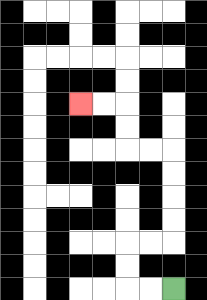{'start': '[7, 12]', 'end': '[3, 4]', 'path_directions': 'L,L,U,U,R,R,U,U,U,U,L,L,U,U,L,L', 'path_coordinates': '[[7, 12], [6, 12], [5, 12], [5, 11], [5, 10], [6, 10], [7, 10], [7, 9], [7, 8], [7, 7], [7, 6], [6, 6], [5, 6], [5, 5], [5, 4], [4, 4], [3, 4]]'}